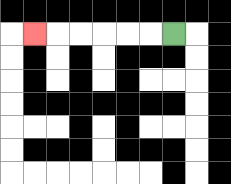{'start': '[7, 1]', 'end': '[1, 1]', 'path_directions': 'L,L,L,L,L,L', 'path_coordinates': '[[7, 1], [6, 1], [5, 1], [4, 1], [3, 1], [2, 1], [1, 1]]'}